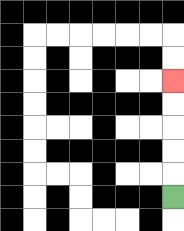{'start': '[7, 8]', 'end': '[7, 3]', 'path_directions': 'U,U,U,U,U', 'path_coordinates': '[[7, 8], [7, 7], [7, 6], [7, 5], [7, 4], [7, 3]]'}